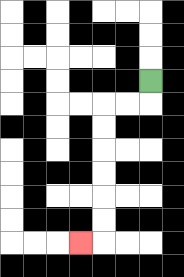{'start': '[6, 3]', 'end': '[3, 10]', 'path_directions': 'D,L,L,D,D,D,D,D,D,L', 'path_coordinates': '[[6, 3], [6, 4], [5, 4], [4, 4], [4, 5], [4, 6], [4, 7], [4, 8], [4, 9], [4, 10], [3, 10]]'}